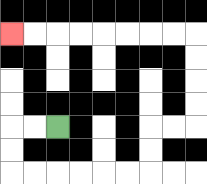{'start': '[2, 5]', 'end': '[0, 1]', 'path_directions': 'L,L,D,D,R,R,R,R,R,R,U,U,R,R,U,U,U,U,L,L,L,L,L,L,L,L', 'path_coordinates': '[[2, 5], [1, 5], [0, 5], [0, 6], [0, 7], [1, 7], [2, 7], [3, 7], [4, 7], [5, 7], [6, 7], [6, 6], [6, 5], [7, 5], [8, 5], [8, 4], [8, 3], [8, 2], [8, 1], [7, 1], [6, 1], [5, 1], [4, 1], [3, 1], [2, 1], [1, 1], [0, 1]]'}